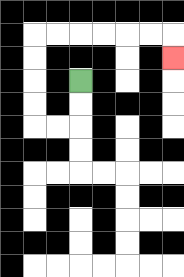{'start': '[3, 3]', 'end': '[7, 2]', 'path_directions': 'D,D,L,L,U,U,U,U,R,R,R,R,R,R,D', 'path_coordinates': '[[3, 3], [3, 4], [3, 5], [2, 5], [1, 5], [1, 4], [1, 3], [1, 2], [1, 1], [2, 1], [3, 1], [4, 1], [5, 1], [6, 1], [7, 1], [7, 2]]'}